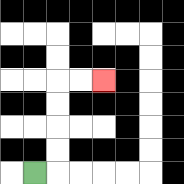{'start': '[1, 7]', 'end': '[4, 3]', 'path_directions': 'R,U,U,U,U,R,R', 'path_coordinates': '[[1, 7], [2, 7], [2, 6], [2, 5], [2, 4], [2, 3], [3, 3], [4, 3]]'}